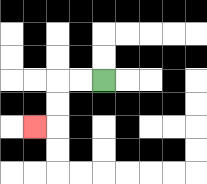{'start': '[4, 3]', 'end': '[1, 5]', 'path_directions': 'L,L,D,D,L', 'path_coordinates': '[[4, 3], [3, 3], [2, 3], [2, 4], [2, 5], [1, 5]]'}